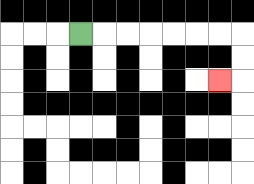{'start': '[3, 1]', 'end': '[9, 3]', 'path_directions': 'R,R,R,R,R,R,R,D,D,L', 'path_coordinates': '[[3, 1], [4, 1], [5, 1], [6, 1], [7, 1], [8, 1], [9, 1], [10, 1], [10, 2], [10, 3], [9, 3]]'}